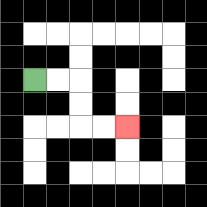{'start': '[1, 3]', 'end': '[5, 5]', 'path_directions': 'R,R,D,D,R,R', 'path_coordinates': '[[1, 3], [2, 3], [3, 3], [3, 4], [3, 5], [4, 5], [5, 5]]'}